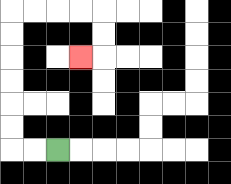{'start': '[2, 6]', 'end': '[3, 2]', 'path_directions': 'L,L,U,U,U,U,U,U,R,R,R,R,D,D,L', 'path_coordinates': '[[2, 6], [1, 6], [0, 6], [0, 5], [0, 4], [0, 3], [0, 2], [0, 1], [0, 0], [1, 0], [2, 0], [3, 0], [4, 0], [4, 1], [4, 2], [3, 2]]'}